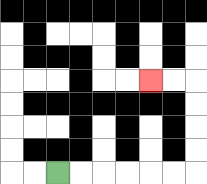{'start': '[2, 7]', 'end': '[6, 3]', 'path_directions': 'R,R,R,R,R,R,U,U,U,U,L,L', 'path_coordinates': '[[2, 7], [3, 7], [4, 7], [5, 7], [6, 7], [7, 7], [8, 7], [8, 6], [8, 5], [8, 4], [8, 3], [7, 3], [6, 3]]'}